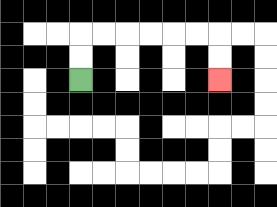{'start': '[3, 3]', 'end': '[9, 3]', 'path_directions': 'U,U,R,R,R,R,R,R,D,D', 'path_coordinates': '[[3, 3], [3, 2], [3, 1], [4, 1], [5, 1], [6, 1], [7, 1], [8, 1], [9, 1], [9, 2], [9, 3]]'}